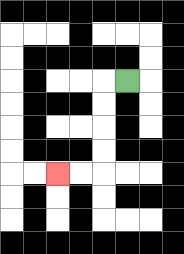{'start': '[5, 3]', 'end': '[2, 7]', 'path_directions': 'L,D,D,D,D,L,L', 'path_coordinates': '[[5, 3], [4, 3], [4, 4], [4, 5], [4, 6], [4, 7], [3, 7], [2, 7]]'}